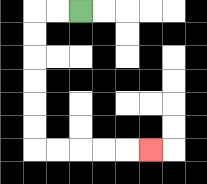{'start': '[3, 0]', 'end': '[6, 6]', 'path_directions': 'L,L,D,D,D,D,D,D,R,R,R,R,R', 'path_coordinates': '[[3, 0], [2, 0], [1, 0], [1, 1], [1, 2], [1, 3], [1, 4], [1, 5], [1, 6], [2, 6], [3, 6], [4, 6], [5, 6], [6, 6]]'}